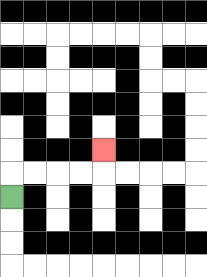{'start': '[0, 8]', 'end': '[4, 6]', 'path_directions': 'U,R,R,R,R,U', 'path_coordinates': '[[0, 8], [0, 7], [1, 7], [2, 7], [3, 7], [4, 7], [4, 6]]'}